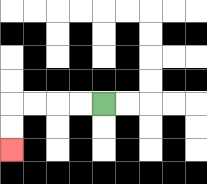{'start': '[4, 4]', 'end': '[0, 6]', 'path_directions': 'L,L,L,L,D,D', 'path_coordinates': '[[4, 4], [3, 4], [2, 4], [1, 4], [0, 4], [0, 5], [0, 6]]'}